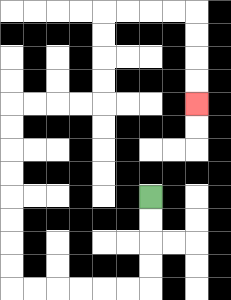{'start': '[6, 8]', 'end': '[8, 4]', 'path_directions': 'D,D,D,D,L,L,L,L,L,L,U,U,U,U,U,U,U,U,R,R,R,R,U,U,U,U,R,R,R,R,D,D,D,D', 'path_coordinates': '[[6, 8], [6, 9], [6, 10], [6, 11], [6, 12], [5, 12], [4, 12], [3, 12], [2, 12], [1, 12], [0, 12], [0, 11], [0, 10], [0, 9], [0, 8], [0, 7], [0, 6], [0, 5], [0, 4], [1, 4], [2, 4], [3, 4], [4, 4], [4, 3], [4, 2], [4, 1], [4, 0], [5, 0], [6, 0], [7, 0], [8, 0], [8, 1], [8, 2], [8, 3], [8, 4]]'}